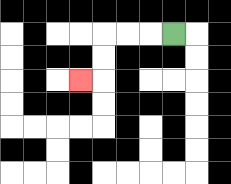{'start': '[7, 1]', 'end': '[3, 3]', 'path_directions': 'L,L,L,D,D,L', 'path_coordinates': '[[7, 1], [6, 1], [5, 1], [4, 1], [4, 2], [4, 3], [3, 3]]'}